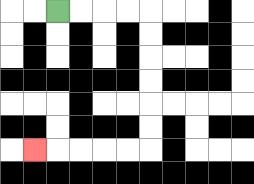{'start': '[2, 0]', 'end': '[1, 6]', 'path_directions': 'R,R,R,R,D,D,D,D,D,D,L,L,L,L,L', 'path_coordinates': '[[2, 0], [3, 0], [4, 0], [5, 0], [6, 0], [6, 1], [6, 2], [6, 3], [6, 4], [6, 5], [6, 6], [5, 6], [4, 6], [3, 6], [2, 6], [1, 6]]'}